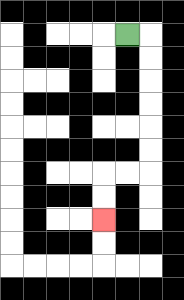{'start': '[5, 1]', 'end': '[4, 9]', 'path_directions': 'R,D,D,D,D,D,D,L,L,D,D', 'path_coordinates': '[[5, 1], [6, 1], [6, 2], [6, 3], [6, 4], [6, 5], [6, 6], [6, 7], [5, 7], [4, 7], [4, 8], [4, 9]]'}